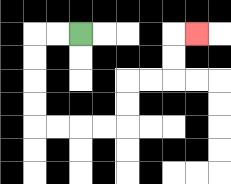{'start': '[3, 1]', 'end': '[8, 1]', 'path_directions': 'L,L,D,D,D,D,R,R,R,R,U,U,R,R,U,U,R', 'path_coordinates': '[[3, 1], [2, 1], [1, 1], [1, 2], [1, 3], [1, 4], [1, 5], [2, 5], [3, 5], [4, 5], [5, 5], [5, 4], [5, 3], [6, 3], [7, 3], [7, 2], [7, 1], [8, 1]]'}